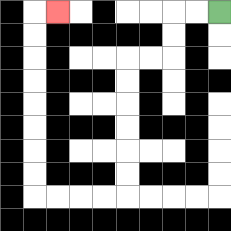{'start': '[9, 0]', 'end': '[2, 0]', 'path_directions': 'L,L,D,D,L,L,D,D,D,D,D,D,L,L,L,L,U,U,U,U,U,U,U,U,R', 'path_coordinates': '[[9, 0], [8, 0], [7, 0], [7, 1], [7, 2], [6, 2], [5, 2], [5, 3], [5, 4], [5, 5], [5, 6], [5, 7], [5, 8], [4, 8], [3, 8], [2, 8], [1, 8], [1, 7], [1, 6], [1, 5], [1, 4], [1, 3], [1, 2], [1, 1], [1, 0], [2, 0]]'}